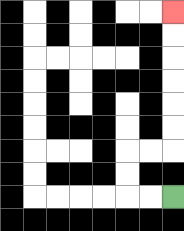{'start': '[7, 8]', 'end': '[7, 0]', 'path_directions': 'L,L,U,U,R,R,U,U,U,U,U,U', 'path_coordinates': '[[7, 8], [6, 8], [5, 8], [5, 7], [5, 6], [6, 6], [7, 6], [7, 5], [7, 4], [7, 3], [7, 2], [7, 1], [7, 0]]'}